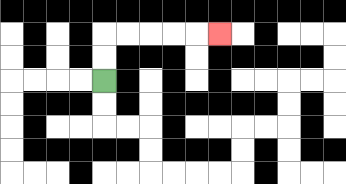{'start': '[4, 3]', 'end': '[9, 1]', 'path_directions': 'U,U,R,R,R,R,R', 'path_coordinates': '[[4, 3], [4, 2], [4, 1], [5, 1], [6, 1], [7, 1], [8, 1], [9, 1]]'}